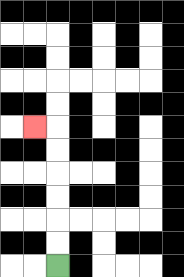{'start': '[2, 11]', 'end': '[1, 5]', 'path_directions': 'U,U,U,U,U,U,L', 'path_coordinates': '[[2, 11], [2, 10], [2, 9], [2, 8], [2, 7], [2, 6], [2, 5], [1, 5]]'}